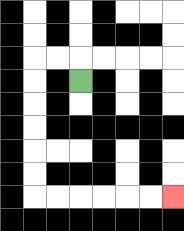{'start': '[3, 3]', 'end': '[7, 8]', 'path_directions': 'U,L,L,D,D,D,D,D,D,R,R,R,R,R,R', 'path_coordinates': '[[3, 3], [3, 2], [2, 2], [1, 2], [1, 3], [1, 4], [1, 5], [1, 6], [1, 7], [1, 8], [2, 8], [3, 8], [4, 8], [5, 8], [6, 8], [7, 8]]'}